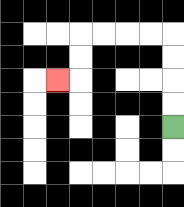{'start': '[7, 5]', 'end': '[2, 3]', 'path_directions': 'U,U,U,U,L,L,L,L,D,D,L', 'path_coordinates': '[[7, 5], [7, 4], [7, 3], [7, 2], [7, 1], [6, 1], [5, 1], [4, 1], [3, 1], [3, 2], [3, 3], [2, 3]]'}